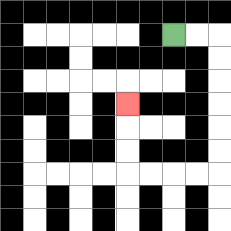{'start': '[7, 1]', 'end': '[5, 4]', 'path_directions': 'R,R,D,D,D,D,D,D,L,L,L,L,U,U,U', 'path_coordinates': '[[7, 1], [8, 1], [9, 1], [9, 2], [9, 3], [9, 4], [9, 5], [9, 6], [9, 7], [8, 7], [7, 7], [6, 7], [5, 7], [5, 6], [5, 5], [5, 4]]'}